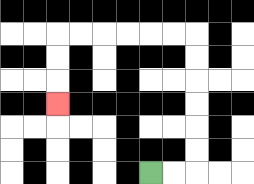{'start': '[6, 7]', 'end': '[2, 4]', 'path_directions': 'R,R,U,U,U,U,U,U,L,L,L,L,L,L,D,D,D', 'path_coordinates': '[[6, 7], [7, 7], [8, 7], [8, 6], [8, 5], [8, 4], [8, 3], [8, 2], [8, 1], [7, 1], [6, 1], [5, 1], [4, 1], [3, 1], [2, 1], [2, 2], [2, 3], [2, 4]]'}